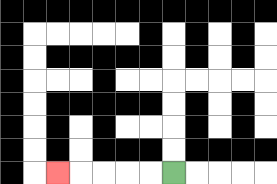{'start': '[7, 7]', 'end': '[2, 7]', 'path_directions': 'L,L,L,L,L', 'path_coordinates': '[[7, 7], [6, 7], [5, 7], [4, 7], [3, 7], [2, 7]]'}